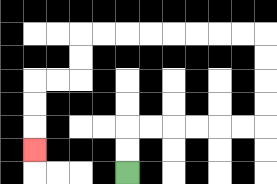{'start': '[5, 7]', 'end': '[1, 6]', 'path_directions': 'U,U,R,R,R,R,R,R,U,U,U,U,L,L,L,L,L,L,L,L,D,D,L,L,D,D,D', 'path_coordinates': '[[5, 7], [5, 6], [5, 5], [6, 5], [7, 5], [8, 5], [9, 5], [10, 5], [11, 5], [11, 4], [11, 3], [11, 2], [11, 1], [10, 1], [9, 1], [8, 1], [7, 1], [6, 1], [5, 1], [4, 1], [3, 1], [3, 2], [3, 3], [2, 3], [1, 3], [1, 4], [1, 5], [1, 6]]'}